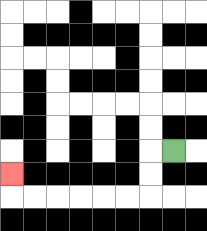{'start': '[7, 6]', 'end': '[0, 7]', 'path_directions': 'L,D,D,L,L,L,L,L,L,U', 'path_coordinates': '[[7, 6], [6, 6], [6, 7], [6, 8], [5, 8], [4, 8], [3, 8], [2, 8], [1, 8], [0, 8], [0, 7]]'}